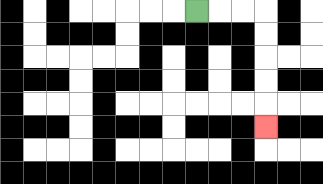{'start': '[8, 0]', 'end': '[11, 5]', 'path_directions': 'R,R,R,D,D,D,D,D', 'path_coordinates': '[[8, 0], [9, 0], [10, 0], [11, 0], [11, 1], [11, 2], [11, 3], [11, 4], [11, 5]]'}